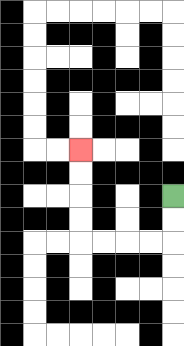{'start': '[7, 8]', 'end': '[3, 6]', 'path_directions': 'D,D,L,L,L,L,U,U,U,U', 'path_coordinates': '[[7, 8], [7, 9], [7, 10], [6, 10], [5, 10], [4, 10], [3, 10], [3, 9], [3, 8], [3, 7], [3, 6]]'}